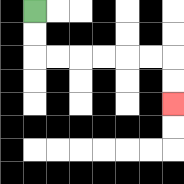{'start': '[1, 0]', 'end': '[7, 4]', 'path_directions': 'D,D,R,R,R,R,R,R,D,D', 'path_coordinates': '[[1, 0], [1, 1], [1, 2], [2, 2], [3, 2], [4, 2], [5, 2], [6, 2], [7, 2], [7, 3], [7, 4]]'}